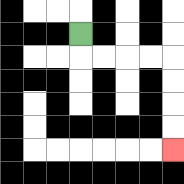{'start': '[3, 1]', 'end': '[7, 6]', 'path_directions': 'D,R,R,R,R,D,D,D,D', 'path_coordinates': '[[3, 1], [3, 2], [4, 2], [5, 2], [6, 2], [7, 2], [7, 3], [7, 4], [7, 5], [7, 6]]'}